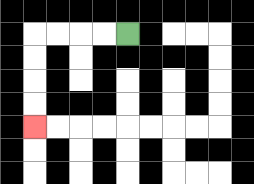{'start': '[5, 1]', 'end': '[1, 5]', 'path_directions': 'L,L,L,L,D,D,D,D', 'path_coordinates': '[[5, 1], [4, 1], [3, 1], [2, 1], [1, 1], [1, 2], [1, 3], [1, 4], [1, 5]]'}